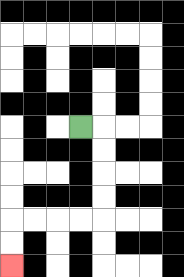{'start': '[3, 5]', 'end': '[0, 11]', 'path_directions': 'R,D,D,D,D,L,L,L,L,D,D', 'path_coordinates': '[[3, 5], [4, 5], [4, 6], [4, 7], [4, 8], [4, 9], [3, 9], [2, 9], [1, 9], [0, 9], [0, 10], [0, 11]]'}